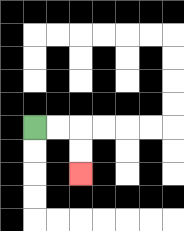{'start': '[1, 5]', 'end': '[3, 7]', 'path_directions': 'R,R,D,D', 'path_coordinates': '[[1, 5], [2, 5], [3, 5], [3, 6], [3, 7]]'}